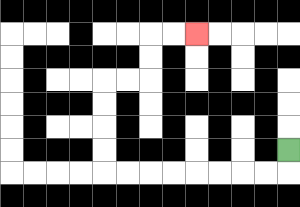{'start': '[12, 6]', 'end': '[8, 1]', 'path_directions': 'D,L,L,L,L,L,L,L,L,U,U,U,U,R,R,U,U,R,R', 'path_coordinates': '[[12, 6], [12, 7], [11, 7], [10, 7], [9, 7], [8, 7], [7, 7], [6, 7], [5, 7], [4, 7], [4, 6], [4, 5], [4, 4], [4, 3], [5, 3], [6, 3], [6, 2], [6, 1], [7, 1], [8, 1]]'}